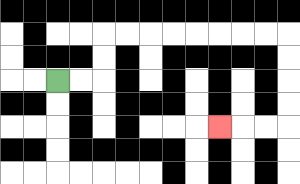{'start': '[2, 3]', 'end': '[9, 5]', 'path_directions': 'R,R,U,U,R,R,R,R,R,R,R,R,D,D,D,D,L,L,L', 'path_coordinates': '[[2, 3], [3, 3], [4, 3], [4, 2], [4, 1], [5, 1], [6, 1], [7, 1], [8, 1], [9, 1], [10, 1], [11, 1], [12, 1], [12, 2], [12, 3], [12, 4], [12, 5], [11, 5], [10, 5], [9, 5]]'}